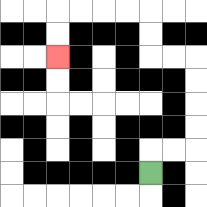{'start': '[6, 7]', 'end': '[2, 2]', 'path_directions': 'U,R,R,U,U,U,U,L,L,U,U,L,L,L,L,D,D', 'path_coordinates': '[[6, 7], [6, 6], [7, 6], [8, 6], [8, 5], [8, 4], [8, 3], [8, 2], [7, 2], [6, 2], [6, 1], [6, 0], [5, 0], [4, 0], [3, 0], [2, 0], [2, 1], [2, 2]]'}